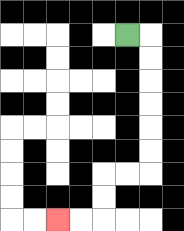{'start': '[5, 1]', 'end': '[2, 9]', 'path_directions': 'R,D,D,D,D,D,D,L,L,D,D,L,L', 'path_coordinates': '[[5, 1], [6, 1], [6, 2], [6, 3], [6, 4], [6, 5], [6, 6], [6, 7], [5, 7], [4, 7], [4, 8], [4, 9], [3, 9], [2, 9]]'}